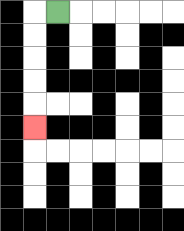{'start': '[2, 0]', 'end': '[1, 5]', 'path_directions': 'L,D,D,D,D,D', 'path_coordinates': '[[2, 0], [1, 0], [1, 1], [1, 2], [1, 3], [1, 4], [1, 5]]'}